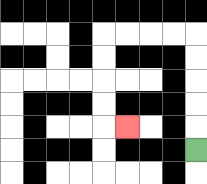{'start': '[8, 6]', 'end': '[5, 5]', 'path_directions': 'U,U,U,U,U,L,L,L,L,D,D,D,D,R', 'path_coordinates': '[[8, 6], [8, 5], [8, 4], [8, 3], [8, 2], [8, 1], [7, 1], [6, 1], [5, 1], [4, 1], [4, 2], [4, 3], [4, 4], [4, 5], [5, 5]]'}